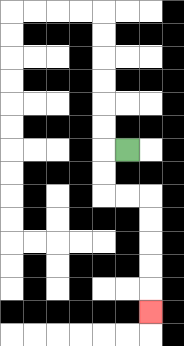{'start': '[5, 6]', 'end': '[6, 13]', 'path_directions': 'L,D,D,R,R,D,D,D,D,D', 'path_coordinates': '[[5, 6], [4, 6], [4, 7], [4, 8], [5, 8], [6, 8], [6, 9], [6, 10], [6, 11], [6, 12], [6, 13]]'}